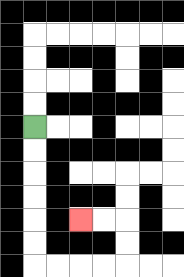{'start': '[1, 5]', 'end': '[3, 9]', 'path_directions': 'D,D,D,D,D,D,R,R,R,R,U,U,L,L', 'path_coordinates': '[[1, 5], [1, 6], [1, 7], [1, 8], [1, 9], [1, 10], [1, 11], [2, 11], [3, 11], [4, 11], [5, 11], [5, 10], [5, 9], [4, 9], [3, 9]]'}